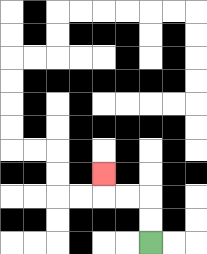{'start': '[6, 10]', 'end': '[4, 7]', 'path_directions': 'U,U,L,L,U', 'path_coordinates': '[[6, 10], [6, 9], [6, 8], [5, 8], [4, 8], [4, 7]]'}